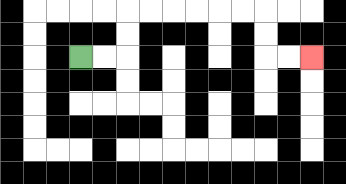{'start': '[3, 2]', 'end': '[13, 2]', 'path_directions': 'R,R,U,U,R,R,R,R,R,R,D,D,R,R', 'path_coordinates': '[[3, 2], [4, 2], [5, 2], [5, 1], [5, 0], [6, 0], [7, 0], [8, 0], [9, 0], [10, 0], [11, 0], [11, 1], [11, 2], [12, 2], [13, 2]]'}